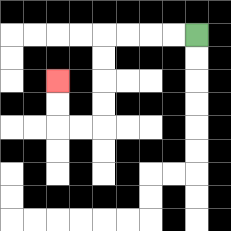{'start': '[8, 1]', 'end': '[2, 3]', 'path_directions': 'L,L,L,L,D,D,D,D,L,L,U,U', 'path_coordinates': '[[8, 1], [7, 1], [6, 1], [5, 1], [4, 1], [4, 2], [4, 3], [4, 4], [4, 5], [3, 5], [2, 5], [2, 4], [2, 3]]'}